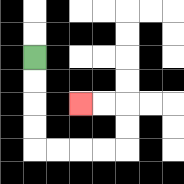{'start': '[1, 2]', 'end': '[3, 4]', 'path_directions': 'D,D,D,D,R,R,R,R,U,U,L,L', 'path_coordinates': '[[1, 2], [1, 3], [1, 4], [1, 5], [1, 6], [2, 6], [3, 6], [4, 6], [5, 6], [5, 5], [5, 4], [4, 4], [3, 4]]'}